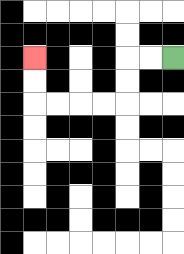{'start': '[7, 2]', 'end': '[1, 2]', 'path_directions': 'L,L,D,D,L,L,L,L,U,U', 'path_coordinates': '[[7, 2], [6, 2], [5, 2], [5, 3], [5, 4], [4, 4], [3, 4], [2, 4], [1, 4], [1, 3], [1, 2]]'}